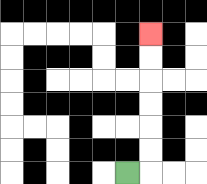{'start': '[5, 7]', 'end': '[6, 1]', 'path_directions': 'R,U,U,U,U,U,U', 'path_coordinates': '[[5, 7], [6, 7], [6, 6], [6, 5], [6, 4], [6, 3], [6, 2], [6, 1]]'}